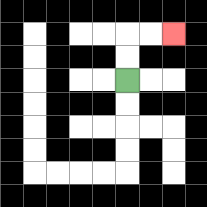{'start': '[5, 3]', 'end': '[7, 1]', 'path_directions': 'U,U,R,R', 'path_coordinates': '[[5, 3], [5, 2], [5, 1], [6, 1], [7, 1]]'}